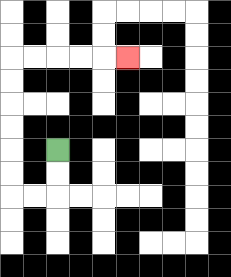{'start': '[2, 6]', 'end': '[5, 2]', 'path_directions': 'D,D,L,L,U,U,U,U,U,U,R,R,R,R,R', 'path_coordinates': '[[2, 6], [2, 7], [2, 8], [1, 8], [0, 8], [0, 7], [0, 6], [0, 5], [0, 4], [0, 3], [0, 2], [1, 2], [2, 2], [3, 2], [4, 2], [5, 2]]'}